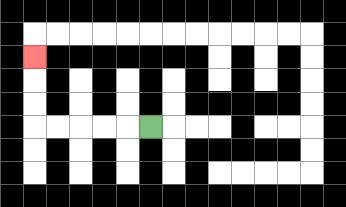{'start': '[6, 5]', 'end': '[1, 2]', 'path_directions': 'L,L,L,L,L,U,U,U', 'path_coordinates': '[[6, 5], [5, 5], [4, 5], [3, 5], [2, 5], [1, 5], [1, 4], [1, 3], [1, 2]]'}